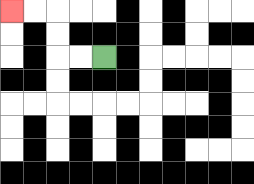{'start': '[4, 2]', 'end': '[0, 0]', 'path_directions': 'L,L,U,U,L,L', 'path_coordinates': '[[4, 2], [3, 2], [2, 2], [2, 1], [2, 0], [1, 0], [0, 0]]'}